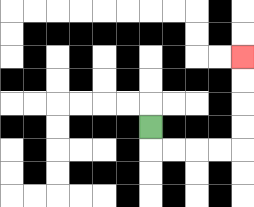{'start': '[6, 5]', 'end': '[10, 2]', 'path_directions': 'D,R,R,R,R,U,U,U,U', 'path_coordinates': '[[6, 5], [6, 6], [7, 6], [8, 6], [9, 6], [10, 6], [10, 5], [10, 4], [10, 3], [10, 2]]'}